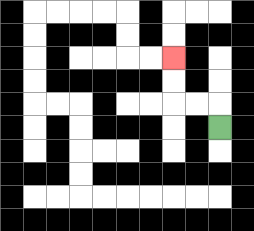{'start': '[9, 5]', 'end': '[7, 2]', 'path_directions': 'U,L,L,U,U', 'path_coordinates': '[[9, 5], [9, 4], [8, 4], [7, 4], [7, 3], [7, 2]]'}